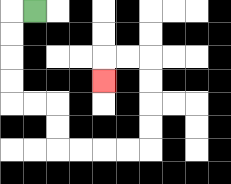{'start': '[1, 0]', 'end': '[4, 3]', 'path_directions': 'L,D,D,D,D,R,R,D,D,R,R,R,R,U,U,U,U,L,L,D', 'path_coordinates': '[[1, 0], [0, 0], [0, 1], [0, 2], [0, 3], [0, 4], [1, 4], [2, 4], [2, 5], [2, 6], [3, 6], [4, 6], [5, 6], [6, 6], [6, 5], [6, 4], [6, 3], [6, 2], [5, 2], [4, 2], [4, 3]]'}